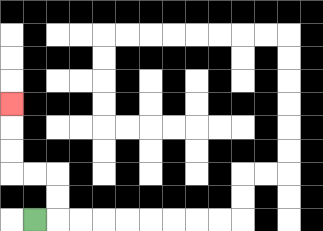{'start': '[1, 9]', 'end': '[0, 4]', 'path_directions': 'R,U,U,L,L,U,U,U', 'path_coordinates': '[[1, 9], [2, 9], [2, 8], [2, 7], [1, 7], [0, 7], [0, 6], [0, 5], [0, 4]]'}